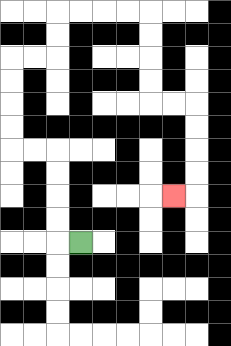{'start': '[3, 10]', 'end': '[7, 8]', 'path_directions': 'L,U,U,U,U,L,L,U,U,U,U,R,R,U,U,R,R,R,R,D,D,D,D,R,R,D,D,D,D,L', 'path_coordinates': '[[3, 10], [2, 10], [2, 9], [2, 8], [2, 7], [2, 6], [1, 6], [0, 6], [0, 5], [0, 4], [0, 3], [0, 2], [1, 2], [2, 2], [2, 1], [2, 0], [3, 0], [4, 0], [5, 0], [6, 0], [6, 1], [6, 2], [6, 3], [6, 4], [7, 4], [8, 4], [8, 5], [8, 6], [8, 7], [8, 8], [7, 8]]'}